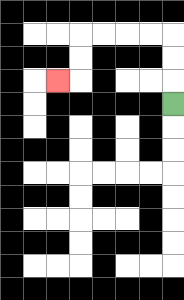{'start': '[7, 4]', 'end': '[2, 3]', 'path_directions': 'U,U,U,L,L,L,L,D,D,L', 'path_coordinates': '[[7, 4], [7, 3], [7, 2], [7, 1], [6, 1], [5, 1], [4, 1], [3, 1], [3, 2], [3, 3], [2, 3]]'}